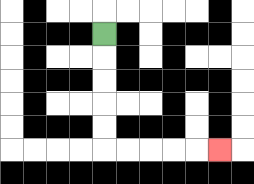{'start': '[4, 1]', 'end': '[9, 6]', 'path_directions': 'D,D,D,D,D,R,R,R,R,R', 'path_coordinates': '[[4, 1], [4, 2], [4, 3], [4, 4], [4, 5], [4, 6], [5, 6], [6, 6], [7, 6], [8, 6], [9, 6]]'}